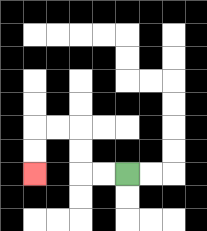{'start': '[5, 7]', 'end': '[1, 7]', 'path_directions': 'L,L,U,U,L,L,D,D', 'path_coordinates': '[[5, 7], [4, 7], [3, 7], [3, 6], [3, 5], [2, 5], [1, 5], [1, 6], [1, 7]]'}